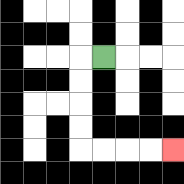{'start': '[4, 2]', 'end': '[7, 6]', 'path_directions': 'L,D,D,D,D,R,R,R,R', 'path_coordinates': '[[4, 2], [3, 2], [3, 3], [3, 4], [3, 5], [3, 6], [4, 6], [5, 6], [6, 6], [7, 6]]'}